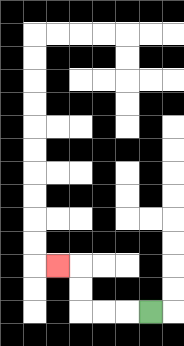{'start': '[6, 13]', 'end': '[2, 11]', 'path_directions': 'L,L,L,U,U,L', 'path_coordinates': '[[6, 13], [5, 13], [4, 13], [3, 13], [3, 12], [3, 11], [2, 11]]'}